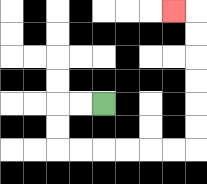{'start': '[4, 4]', 'end': '[7, 0]', 'path_directions': 'L,L,D,D,R,R,R,R,R,R,U,U,U,U,U,U,L', 'path_coordinates': '[[4, 4], [3, 4], [2, 4], [2, 5], [2, 6], [3, 6], [4, 6], [5, 6], [6, 6], [7, 6], [8, 6], [8, 5], [8, 4], [8, 3], [8, 2], [8, 1], [8, 0], [7, 0]]'}